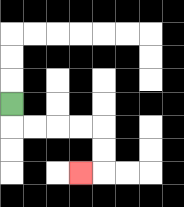{'start': '[0, 4]', 'end': '[3, 7]', 'path_directions': 'D,R,R,R,R,D,D,L', 'path_coordinates': '[[0, 4], [0, 5], [1, 5], [2, 5], [3, 5], [4, 5], [4, 6], [4, 7], [3, 7]]'}